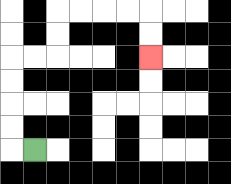{'start': '[1, 6]', 'end': '[6, 2]', 'path_directions': 'L,U,U,U,U,R,R,U,U,R,R,R,R,D,D', 'path_coordinates': '[[1, 6], [0, 6], [0, 5], [0, 4], [0, 3], [0, 2], [1, 2], [2, 2], [2, 1], [2, 0], [3, 0], [4, 0], [5, 0], [6, 0], [6, 1], [6, 2]]'}